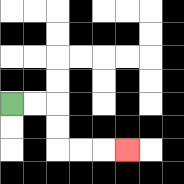{'start': '[0, 4]', 'end': '[5, 6]', 'path_directions': 'R,R,D,D,R,R,R', 'path_coordinates': '[[0, 4], [1, 4], [2, 4], [2, 5], [2, 6], [3, 6], [4, 6], [5, 6]]'}